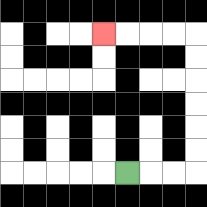{'start': '[5, 7]', 'end': '[4, 1]', 'path_directions': 'R,R,R,U,U,U,U,U,U,L,L,L,L', 'path_coordinates': '[[5, 7], [6, 7], [7, 7], [8, 7], [8, 6], [8, 5], [8, 4], [8, 3], [8, 2], [8, 1], [7, 1], [6, 1], [5, 1], [4, 1]]'}